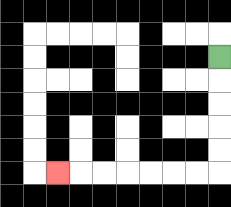{'start': '[9, 2]', 'end': '[2, 7]', 'path_directions': 'D,D,D,D,D,L,L,L,L,L,L,L', 'path_coordinates': '[[9, 2], [9, 3], [9, 4], [9, 5], [9, 6], [9, 7], [8, 7], [7, 7], [6, 7], [5, 7], [4, 7], [3, 7], [2, 7]]'}